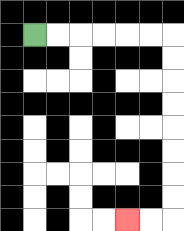{'start': '[1, 1]', 'end': '[5, 9]', 'path_directions': 'R,R,R,R,R,R,D,D,D,D,D,D,D,D,L,L', 'path_coordinates': '[[1, 1], [2, 1], [3, 1], [4, 1], [5, 1], [6, 1], [7, 1], [7, 2], [7, 3], [7, 4], [7, 5], [7, 6], [7, 7], [7, 8], [7, 9], [6, 9], [5, 9]]'}